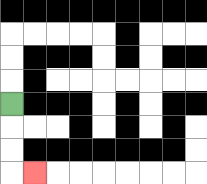{'start': '[0, 4]', 'end': '[1, 7]', 'path_directions': 'D,D,D,R', 'path_coordinates': '[[0, 4], [0, 5], [0, 6], [0, 7], [1, 7]]'}